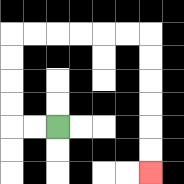{'start': '[2, 5]', 'end': '[6, 7]', 'path_directions': 'L,L,U,U,U,U,R,R,R,R,R,R,D,D,D,D,D,D', 'path_coordinates': '[[2, 5], [1, 5], [0, 5], [0, 4], [0, 3], [0, 2], [0, 1], [1, 1], [2, 1], [3, 1], [4, 1], [5, 1], [6, 1], [6, 2], [6, 3], [6, 4], [6, 5], [6, 6], [6, 7]]'}